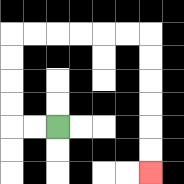{'start': '[2, 5]', 'end': '[6, 7]', 'path_directions': 'L,L,U,U,U,U,R,R,R,R,R,R,D,D,D,D,D,D', 'path_coordinates': '[[2, 5], [1, 5], [0, 5], [0, 4], [0, 3], [0, 2], [0, 1], [1, 1], [2, 1], [3, 1], [4, 1], [5, 1], [6, 1], [6, 2], [6, 3], [6, 4], [6, 5], [6, 6], [6, 7]]'}